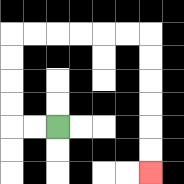{'start': '[2, 5]', 'end': '[6, 7]', 'path_directions': 'L,L,U,U,U,U,R,R,R,R,R,R,D,D,D,D,D,D', 'path_coordinates': '[[2, 5], [1, 5], [0, 5], [0, 4], [0, 3], [0, 2], [0, 1], [1, 1], [2, 1], [3, 1], [4, 1], [5, 1], [6, 1], [6, 2], [6, 3], [6, 4], [6, 5], [6, 6], [6, 7]]'}